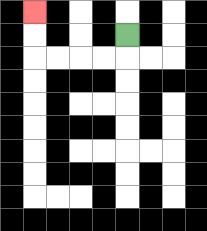{'start': '[5, 1]', 'end': '[1, 0]', 'path_directions': 'D,L,L,L,L,U,U', 'path_coordinates': '[[5, 1], [5, 2], [4, 2], [3, 2], [2, 2], [1, 2], [1, 1], [1, 0]]'}